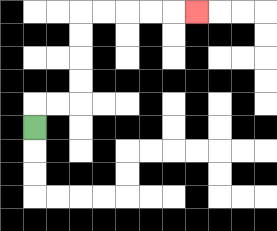{'start': '[1, 5]', 'end': '[8, 0]', 'path_directions': 'U,R,R,U,U,U,U,R,R,R,R,R', 'path_coordinates': '[[1, 5], [1, 4], [2, 4], [3, 4], [3, 3], [3, 2], [3, 1], [3, 0], [4, 0], [5, 0], [6, 0], [7, 0], [8, 0]]'}